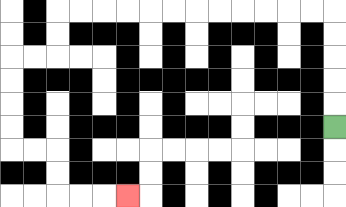{'start': '[14, 5]', 'end': '[5, 8]', 'path_directions': 'U,U,U,U,U,L,L,L,L,L,L,L,L,L,L,L,L,D,D,L,L,D,D,D,D,R,R,D,D,R,R,R', 'path_coordinates': '[[14, 5], [14, 4], [14, 3], [14, 2], [14, 1], [14, 0], [13, 0], [12, 0], [11, 0], [10, 0], [9, 0], [8, 0], [7, 0], [6, 0], [5, 0], [4, 0], [3, 0], [2, 0], [2, 1], [2, 2], [1, 2], [0, 2], [0, 3], [0, 4], [0, 5], [0, 6], [1, 6], [2, 6], [2, 7], [2, 8], [3, 8], [4, 8], [5, 8]]'}